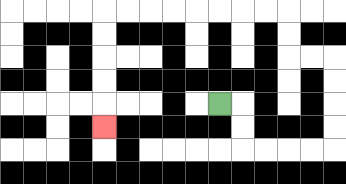{'start': '[9, 4]', 'end': '[4, 5]', 'path_directions': 'R,D,D,R,R,R,R,U,U,U,U,L,L,U,U,L,L,L,L,L,L,L,L,D,D,D,D,D', 'path_coordinates': '[[9, 4], [10, 4], [10, 5], [10, 6], [11, 6], [12, 6], [13, 6], [14, 6], [14, 5], [14, 4], [14, 3], [14, 2], [13, 2], [12, 2], [12, 1], [12, 0], [11, 0], [10, 0], [9, 0], [8, 0], [7, 0], [6, 0], [5, 0], [4, 0], [4, 1], [4, 2], [4, 3], [4, 4], [4, 5]]'}